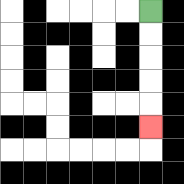{'start': '[6, 0]', 'end': '[6, 5]', 'path_directions': 'D,D,D,D,D', 'path_coordinates': '[[6, 0], [6, 1], [6, 2], [6, 3], [6, 4], [6, 5]]'}